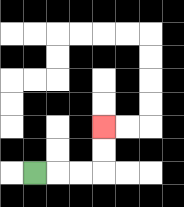{'start': '[1, 7]', 'end': '[4, 5]', 'path_directions': 'R,R,R,U,U', 'path_coordinates': '[[1, 7], [2, 7], [3, 7], [4, 7], [4, 6], [4, 5]]'}